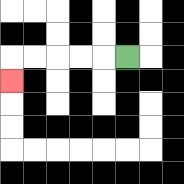{'start': '[5, 2]', 'end': '[0, 3]', 'path_directions': 'L,L,L,L,L,D', 'path_coordinates': '[[5, 2], [4, 2], [3, 2], [2, 2], [1, 2], [0, 2], [0, 3]]'}